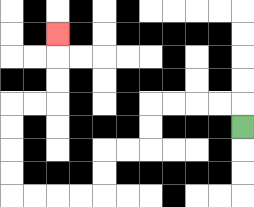{'start': '[10, 5]', 'end': '[2, 1]', 'path_directions': 'U,L,L,L,L,D,D,L,L,D,D,L,L,L,L,U,U,U,U,R,R,U,U,U', 'path_coordinates': '[[10, 5], [10, 4], [9, 4], [8, 4], [7, 4], [6, 4], [6, 5], [6, 6], [5, 6], [4, 6], [4, 7], [4, 8], [3, 8], [2, 8], [1, 8], [0, 8], [0, 7], [0, 6], [0, 5], [0, 4], [1, 4], [2, 4], [2, 3], [2, 2], [2, 1]]'}